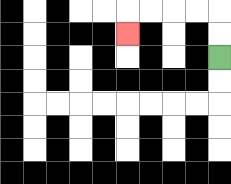{'start': '[9, 2]', 'end': '[5, 1]', 'path_directions': 'U,U,L,L,L,L,D', 'path_coordinates': '[[9, 2], [9, 1], [9, 0], [8, 0], [7, 0], [6, 0], [5, 0], [5, 1]]'}